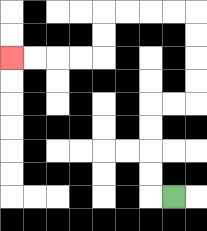{'start': '[7, 8]', 'end': '[0, 2]', 'path_directions': 'L,U,U,U,U,R,R,U,U,U,U,L,L,L,L,D,D,L,L,L,L', 'path_coordinates': '[[7, 8], [6, 8], [6, 7], [6, 6], [6, 5], [6, 4], [7, 4], [8, 4], [8, 3], [8, 2], [8, 1], [8, 0], [7, 0], [6, 0], [5, 0], [4, 0], [4, 1], [4, 2], [3, 2], [2, 2], [1, 2], [0, 2]]'}